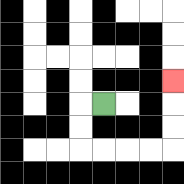{'start': '[4, 4]', 'end': '[7, 3]', 'path_directions': 'L,D,D,R,R,R,R,U,U,U', 'path_coordinates': '[[4, 4], [3, 4], [3, 5], [3, 6], [4, 6], [5, 6], [6, 6], [7, 6], [7, 5], [7, 4], [7, 3]]'}